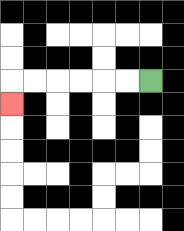{'start': '[6, 3]', 'end': '[0, 4]', 'path_directions': 'L,L,L,L,L,L,D', 'path_coordinates': '[[6, 3], [5, 3], [4, 3], [3, 3], [2, 3], [1, 3], [0, 3], [0, 4]]'}